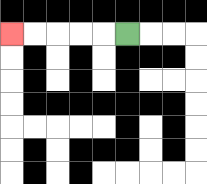{'start': '[5, 1]', 'end': '[0, 1]', 'path_directions': 'L,L,L,L,L', 'path_coordinates': '[[5, 1], [4, 1], [3, 1], [2, 1], [1, 1], [0, 1]]'}